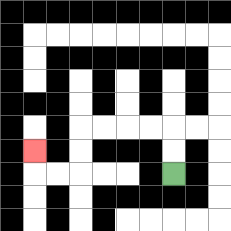{'start': '[7, 7]', 'end': '[1, 6]', 'path_directions': 'U,U,L,L,L,L,D,D,L,L,U', 'path_coordinates': '[[7, 7], [7, 6], [7, 5], [6, 5], [5, 5], [4, 5], [3, 5], [3, 6], [3, 7], [2, 7], [1, 7], [1, 6]]'}